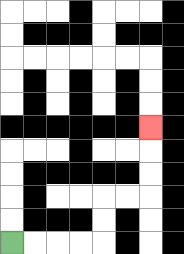{'start': '[0, 10]', 'end': '[6, 5]', 'path_directions': 'R,R,R,R,U,U,R,R,U,U,U', 'path_coordinates': '[[0, 10], [1, 10], [2, 10], [3, 10], [4, 10], [4, 9], [4, 8], [5, 8], [6, 8], [6, 7], [6, 6], [6, 5]]'}